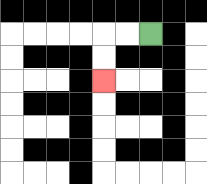{'start': '[6, 1]', 'end': '[4, 3]', 'path_directions': 'L,L,D,D', 'path_coordinates': '[[6, 1], [5, 1], [4, 1], [4, 2], [4, 3]]'}